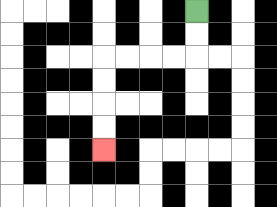{'start': '[8, 0]', 'end': '[4, 6]', 'path_directions': 'D,D,L,L,L,L,D,D,D,D', 'path_coordinates': '[[8, 0], [8, 1], [8, 2], [7, 2], [6, 2], [5, 2], [4, 2], [4, 3], [4, 4], [4, 5], [4, 6]]'}